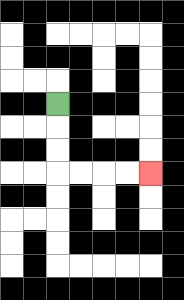{'start': '[2, 4]', 'end': '[6, 7]', 'path_directions': 'D,D,D,R,R,R,R', 'path_coordinates': '[[2, 4], [2, 5], [2, 6], [2, 7], [3, 7], [4, 7], [5, 7], [6, 7]]'}